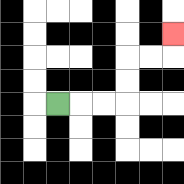{'start': '[2, 4]', 'end': '[7, 1]', 'path_directions': 'R,R,R,U,U,R,R,U', 'path_coordinates': '[[2, 4], [3, 4], [4, 4], [5, 4], [5, 3], [5, 2], [6, 2], [7, 2], [7, 1]]'}